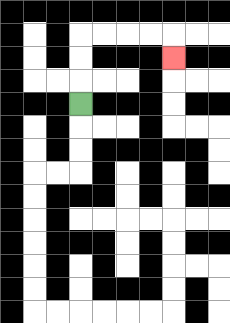{'start': '[3, 4]', 'end': '[7, 2]', 'path_directions': 'U,U,U,R,R,R,R,D', 'path_coordinates': '[[3, 4], [3, 3], [3, 2], [3, 1], [4, 1], [5, 1], [6, 1], [7, 1], [7, 2]]'}